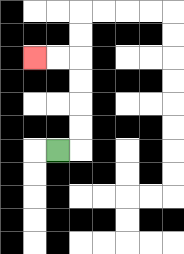{'start': '[2, 6]', 'end': '[1, 2]', 'path_directions': 'R,U,U,U,U,L,L', 'path_coordinates': '[[2, 6], [3, 6], [3, 5], [3, 4], [3, 3], [3, 2], [2, 2], [1, 2]]'}